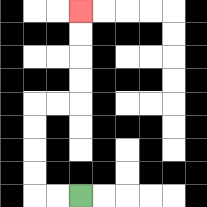{'start': '[3, 8]', 'end': '[3, 0]', 'path_directions': 'L,L,U,U,U,U,R,R,U,U,U,U', 'path_coordinates': '[[3, 8], [2, 8], [1, 8], [1, 7], [1, 6], [1, 5], [1, 4], [2, 4], [3, 4], [3, 3], [3, 2], [3, 1], [3, 0]]'}